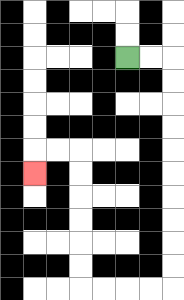{'start': '[5, 2]', 'end': '[1, 7]', 'path_directions': 'R,R,D,D,D,D,D,D,D,D,D,D,L,L,L,L,U,U,U,U,U,U,L,L,D', 'path_coordinates': '[[5, 2], [6, 2], [7, 2], [7, 3], [7, 4], [7, 5], [7, 6], [7, 7], [7, 8], [7, 9], [7, 10], [7, 11], [7, 12], [6, 12], [5, 12], [4, 12], [3, 12], [3, 11], [3, 10], [3, 9], [3, 8], [3, 7], [3, 6], [2, 6], [1, 6], [1, 7]]'}